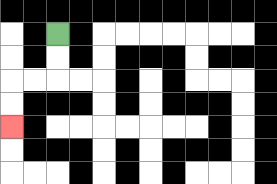{'start': '[2, 1]', 'end': '[0, 5]', 'path_directions': 'D,D,L,L,D,D', 'path_coordinates': '[[2, 1], [2, 2], [2, 3], [1, 3], [0, 3], [0, 4], [0, 5]]'}